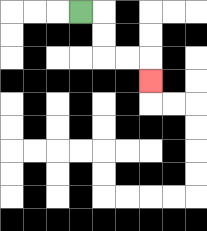{'start': '[3, 0]', 'end': '[6, 3]', 'path_directions': 'R,D,D,R,R,D', 'path_coordinates': '[[3, 0], [4, 0], [4, 1], [4, 2], [5, 2], [6, 2], [6, 3]]'}